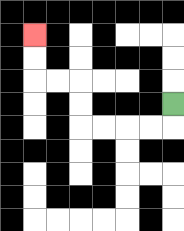{'start': '[7, 4]', 'end': '[1, 1]', 'path_directions': 'D,L,L,L,L,U,U,L,L,U,U', 'path_coordinates': '[[7, 4], [7, 5], [6, 5], [5, 5], [4, 5], [3, 5], [3, 4], [3, 3], [2, 3], [1, 3], [1, 2], [1, 1]]'}